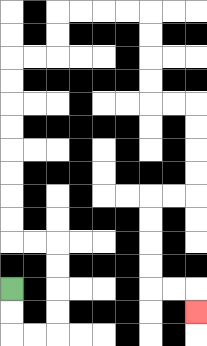{'start': '[0, 12]', 'end': '[8, 13]', 'path_directions': 'D,D,R,R,U,U,U,U,L,L,U,U,U,U,U,U,U,U,R,R,U,U,R,R,R,R,D,D,D,D,R,R,D,D,D,D,L,L,D,D,D,D,R,R,D', 'path_coordinates': '[[0, 12], [0, 13], [0, 14], [1, 14], [2, 14], [2, 13], [2, 12], [2, 11], [2, 10], [1, 10], [0, 10], [0, 9], [0, 8], [0, 7], [0, 6], [0, 5], [0, 4], [0, 3], [0, 2], [1, 2], [2, 2], [2, 1], [2, 0], [3, 0], [4, 0], [5, 0], [6, 0], [6, 1], [6, 2], [6, 3], [6, 4], [7, 4], [8, 4], [8, 5], [8, 6], [8, 7], [8, 8], [7, 8], [6, 8], [6, 9], [6, 10], [6, 11], [6, 12], [7, 12], [8, 12], [8, 13]]'}